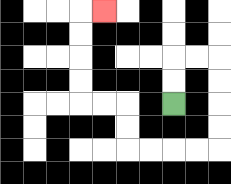{'start': '[7, 4]', 'end': '[4, 0]', 'path_directions': 'U,U,R,R,D,D,D,D,L,L,L,L,U,U,L,L,U,U,U,U,R', 'path_coordinates': '[[7, 4], [7, 3], [7, 2], [8, 2], [9, 2], [9, 3], [9, 4], [9, 5], [9, 6], [8, 6], [7, 6], [6, 6], [5, 6], [5, 5], [5, 4], [4, 4], [3, 4], [3, 3], [3, 2], [3, 1], [3, 0], [4, 0]]'}